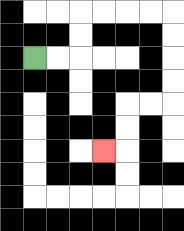{'start': '[1, 2]', 'end': '[4, 6]', 'path_directions': 'R,R,U,U,R,R,R,R,D,D,D,D,L,L,D,D,L', 'path_coordinates': '[[1, 2], [2, 2], [3, 2], [3, 1], [3, 0], [4, 0], [5, 0], [6, 0], [7, 0], [7, 1], [7, 2], [7, 3], [7, 4], [6, 4], [5, 4], [5, 5], [5, 6], [4, 6]]'}